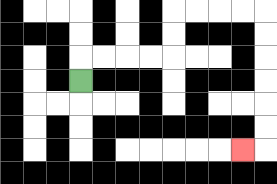{'start': '[3, 3]', 'end': '[10, 6]', 'path_directions': 'U,R,R,R,R,U,U,R,R,R,R,D,D,D,D,D,D,L', 'path_coordinates': '[[3, 3], [3, 2], [4, 2], [5, 2], [6, 2], [7, 2], [7, 1], [7, 0], [8, 0], [9, 0], [10, 0], [11, 0], [11, 1], [11, 2], [11, 3], [11, 4], [11, 5], [11, 6], [10, 6]]'}